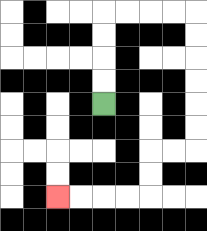{'start': '[4, 4]', 'end': '[2, 8]', 'path_directions': 'U,U,U,U,R,R,R,R,D,D,D,D,D,D,L,L,D,D,L,L,L,L', 'path_coordinates': '[[4, 4], [4, 3], [4, 2], [4, 1], [4, 0], [5, 0], [6, 0], [7, 0], [8, 0], [8, 1], [8, 2], [8, 3], [8, 4], [8, 5], [8, 6], [7, 6], [6, 6], [6, 7], [6, 8], [5, 8], [4, 8], [3, 8], [2, 8]]'}